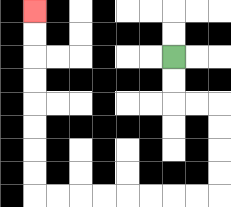{'start': '[7, 2]', 'end': '[1, 0]', 'path_directions': 'D,D,R,R,D,D,D,D,L,L,L,L,L,L,L,L,U,U,U,U,U,U,U,U', 'path_coordinates': '[[7, 2], [7, 3], [7, 4], [8, 4], [9, 4], [9, 5], [9, 6], [9, 7], [9, 8], [8, 8], [7, 8], [6, 8], [5, 8], [4, 8], [3, 8], [2, 8], [1, 8], [1, 7], [1, 6], [1, 5], [1, 4], [1, 3], [1, 2], [1, 1], [1, 0]]'}